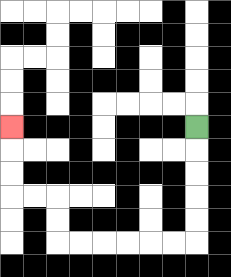{'start': '[8, 5]', 'end': '[0, 5]', 'path_directions': 'D,D,D,D,D,L,L,L,L,L,L,U,U,L,L,U,U,U', 'path_coordinates': '[[8, 5], [8, 6], [8, 7], [8, 8], [8, 9], [8, 10], [7, 10], [6, 10], [5, 10], [4, 10], [3, 10], [2, 10], [2, 9], [2, 8], [1, 8], [0, 8], [0, 7], [0, 6], [0, 5]]'}